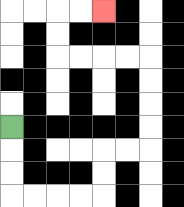{'start': '[0, 5]', 'end': '[4, 0]', 'path_directions': 'D,D,D,R,R,R,R,U,U,R,R,U,U,U,U,L,L,L,L,U,U,R,R', 'path_coordinates': '[[0, 5], [0, 6], [0, 7], [0, 8], [1, 8], [2, 8], [3, 8], [4, 8], [4, 7], [4, 6], [5, 6], [6, 6], [6, 5], [6, 4], [6, 3], [6, 2], [5, 2], [4, 2], [3, 2], [2, 2], [2, 1], [2, 0], [3, 0], [4, 0]]'}